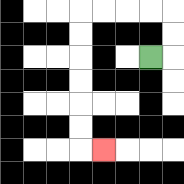{'start': '[6, 2]', 'end': '[4, 6]', 'path_directions': 'R,U,U,L,L,L,L,D,D,D,D,D,D,R', 'path_coordinates': '[[6, 2], [7, 2], [7, 1], [7, 0], [6, 0], [5, 0], [4, 0], [3, 0], [3, 1], [3, 2], [3, 3], [3, 4], [3, 5], [3, 6], [4, 6]]'}